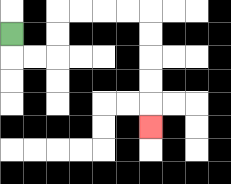{'start': '[0, 1]', 'end': '[6, 5]', 'path_directions': 'D,R,R,U,U,R,R,R,R,D,D,D,D,D', 'path_coordinates': '[[0, 1], [0, 2], [1, 2], [2, 2], [2, 1], [2, 0], [3, 0], [4, 0], [5, 0], [6, 0], [6, 1], [6, 2], [6, 3], [6, 4], [6, 5]]'}